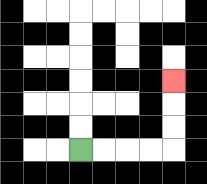{'start': '[3, 6]', 'end': '[7, 3]', 'path_directions': 'R,R,R,R,U,U,U', 'path_coordinates': '[[3, 6], [4, 6], [5, 6], [6, 6], [7, 6], [7, 5], [7, 4], [7, 3]]'}